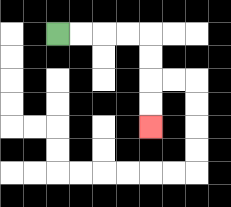{'start': '[2, 1]', 'end': '[6, 5]', 'path_directions': 'R,R,R,R,D,D,D,D', 'path_coordinates': '[[2, 1], [3, 1], [4, 1], [5, 1], [6, 1], [6, 2], [6, 3], [6, 4], [6, 5]]'}